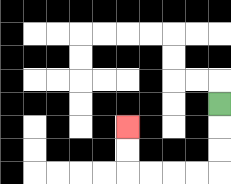{'start': '[9, 4]', 'end': '[5, 5]', 'path_directions': 'D,D,D,L,L,L,L,U,U', 'path_coordinates': '[[9, 4], [9, 5], [9, 6], [9, 7], [8, 7], [7, 7], [6, 7], [5, 7], [5, 6], [5, 5]]'}